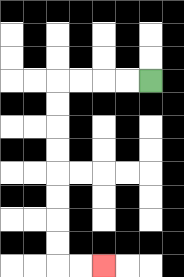{'start': '[6, 3]', 'end': '[4, 11]', 'path_directions': 'L,L,L,L,D,D,D,D,D,D,D,D,R,R', 'path_coordinates': '[[6, 3], [5, 3], [4, 3], [3, 3], [2, 3], [2, 4], [2, 5], [2, 6], [2, 7], [2, 8], [2, 9], [2, 10], [2, 11], [3, 11], [4, 11]]'}